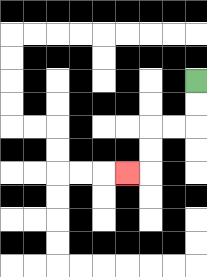{'start': '[8, 3]', 'end': '[5, 7]', 'path_directions': 'D,D,L,L,D,D,L', 'path_coordinates': '[[8, 3], [8, 4], [8, 5], [7, 5], [6, 5], [6, 6], [6, 7], [5, 7]]'}